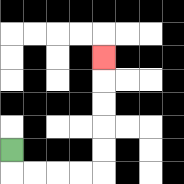{'start': '[0, 6]', 'end': '[4, 2]', 'path_directions': 'D,R,R,R,R,U,U,U,U,U', 'path_coordinates': '[[0, 6], [0, 7], [1, 7], [2, 7], [3, 7], [4, 7], [4, 6], [4, 5], [4, 4], [4, 3], [4, 2]]'}